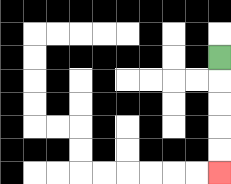{'start': '[9, 2]', 'end': '[9, 7]', 'path_directions': 'D,D,D,D,D', 'path_coordinates': '[[9, 2], [9, 3], [9, 4], [9, 5], [9, 6], [9, 7]]'}